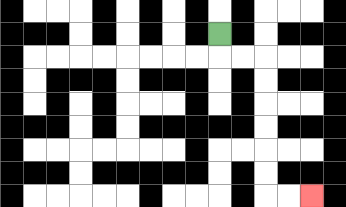{'start': '[9, 1]', 'end': '[13, 8]', 'path_directions': 'D,R,R,D,D,D,D,D,D,R,R', 'path_coordinates': '[[9, 1], [9, 2], [10, 2], [11, 2], [11, 3], [11, 4], [11, 5], [11, 6], [11, 7], [11, 8], [12, 8], [13, 8]]'}